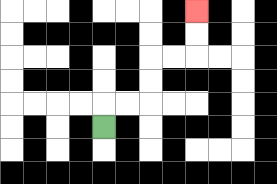{'start': '[4, 5]', 'end': '[8, 0]', 'path_directions': 'U,R,R,U,U,R,R,U,U', 'path_coordinates': '[[4, 5], [4, 4], [5, 4], [6, 4], [6, 3], [6, 2], [7, 2], [8, 2], [8, 1], [8, 0]]'}